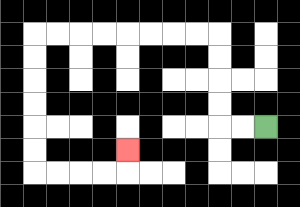{'start': '[11, 5]', 'end': '[5, 6]', 'path_directions': 'L,L,U,U,U,U,L,L,L,L,L,L,L,L,D,D,D,D,D,D,R,R,R,R,U', 'path_coordinates': '[[11, 5], [10, 5], [9, 5], [9, 4], [9, 3], [9, 2], [9, 1], [8, 1], [7, 1], [6, 1], [5, 1], [4, 1], [3, 1], [2, 1], [1, 1], [1, 2], [1, 3], [1, 4], [1, 5], [1, 6], [1, 7], [2, 7], [3, 7], [4, 7], [5, 7], [5, 6]]'}